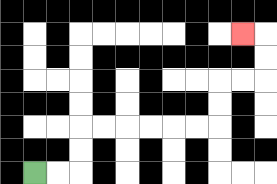{'start': '[1, 7]', 'end': '[10, 1]', 'path_directions': 'R,R,U,U,R,R,R,R,R,R,U,U,R,R,U,U,L', 'path_coordinates': '[[1, 7], [2, 7], [3, 7], [3, 6], [3, 5], [4, 5], [5, 5], [6, 5], [7, 5], [8, 5], [9, 5], [9, 4], [9, 3], [10, 3], [11, 3], [11, 2], [11, 1], [10, 1]]'}